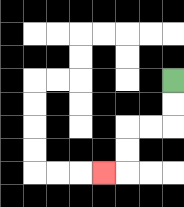{'start': '[7, 3]', 'end': '[4, 7]', 'path_directions': 'D,D,L,L,D,D,L', 'path_coordinates': '[[7, 3], [7, 4], [7, 5], [6, 5], [5, 5], [5, 6], [5, 7], [4, 7]]'}